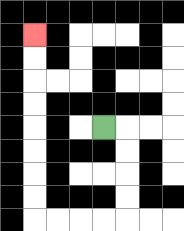{'start': '[4, 5]', 'end': '[1, 1]', 'path_directions': 'R,D,D,D,D,L,L,L,L,U,U,U,U,U,U,U,U', 'path_coordinates': '[[4, 5], [5, 5], [5, 6], [5, 7], [5, 8], [5, 9], [4, 9], [3, 9], [2, 9], [1, 9], [1, 8], [1, 7], [1, 6], [1, 5], [1, 4], [1, 3], [1, 2], [1, 1]]'}